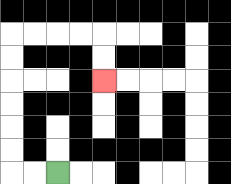{'start': '[2, 7]', 'end': '[4, 3]', 'path_directions': 'L,L,U,U,U,U,U,U,R,R,R,R,D,D', 'path_coordinates': '[[2, 7], [1, 7], [0, 7], [0, 6], [0, 5], [0, 4], [0, 3], [0, 2], [0, 1], [1, 1], [2, 1], [3, 1], [4, 1], [4, 2], [4, 3]]'}